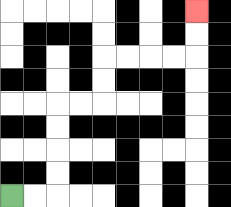{'start': '[0, 8]', 'end': '[8, 0]', 'path_directions': 'R,R,U,U,U,U,R,R,U,U,R,R,R,R,U,U', 'path_coordinates': '[[0, 8], [1, 8], [2, 8], [2, 7], [2, 6], [2, 5], [2, 4], [3, 4], [4, 4], [4, 3], [4, 2], [5, 2], [6, 2], [7, 2], [8, 2], [8, 1], [8, 0]]'}